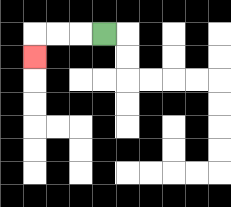{'start': '[4, 1]', 'end': '[1, 2]', 'path_directions': 'L,L,L,D', 'path_coordinates': '[[4, 1], [3, 1], [2, 1], [1, 1], [1, 2]]'}